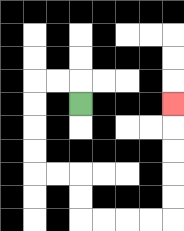{'start': '[3, 4]', 'end': '[7, 4]', 'path_directions': 'U,L,L,D,D,D,D,R,R,D,D,R,R,R,R,U,U,U,U,U', 'path_coordinates': '[[3, 4], [3, 3], [2, 3], [1, 3], [1, 4], [1, 5], [1, 6], [1, 7], [2, 7], [3, 7], [3, 8], [3, 9], [4, 9], [5, 9], [6, 9], [7, 9], [7, 8], [7, 7], [7, 6], [7, 5], [7, 4]]'}